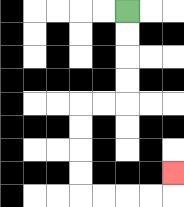{'start': '[5, 0]', 'end': '[7, 7]', 'path_directions': 'D,D,D,D,L,L,D,D,D,D,R,R,R,R,U', 'path_coordinates': '[[5, 0], [5, 1], [5, 2], [5, 3], [5, 4], [4, 4], [3, 4], [3, 5], [3, 6], [3, 7], [3, 8], [4, 8], [5, 8], [6, 8], [7, 8], [7, 7]]'}